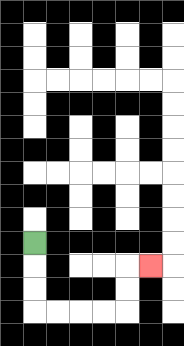{'start': '[1, 10]', 'end': '[6, 11]', 'path_directions': 'D,D,D,R,R,R,R,U,U,R', 'path_coordinates': '[[1, 10], [1, 11], [1, 12], [1, 13], [2, 13], [3, 13], [4, 13], [5, 13], [5, 12], [5, 11], [6, 11]]'}